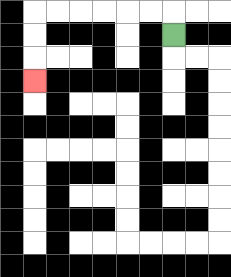{'start': '[7, 1]', 'end': '[1, 3]', 'path_directions': 'U,L,L,L,L,L,L,D,D,D', 'path_coordinates': '[[7, 1], [7, 0], [6, 0], [5, 0], [4, 0], [3, 0], [2, 0], [1, 0], [1, 1], [1, 2], [1, 3]]'}